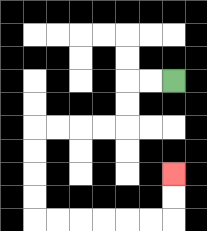{'start': '[7, 3]', 'end': '[7, 7]', 'path_directions': 'L,L,D,D,L,L,L,L,D,D,D,D,R,R,R,R,R,R,U,U', 'path_coordinates': '[[7, 3], [6, 3], [5, 3], [5, 4], [5, 5], [4, 5], [3, 5], [2, 5], [1, 5], [1, 6], [1, 7], [1, 8], [1, 9], [2, 9], [3, 9], [4, 9], [5, 9], [6, 9], [7, 9], [7, 8], [7, 7]]'}